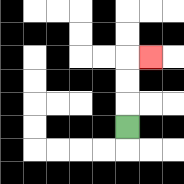{'start': '[5, 5]', 'end': '[6, 2]', 'path_directions': 'U,U,U,R', 'path_coordinates': '[[5, 5], [5, 4], [5, 3], [5, 2], [6, 2]]'}